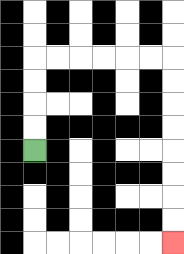{'start': '[1, 6]', 'end': '[7, 10]', 'path_directions': 'U,U,U,U,R,R,R,R,R,R,D,D,D,D,D,D,D,D', 'path_coordinates': '[[1, 6], [1, 5], [1, 4], [1, 3], [1, 2], [2, 2], [3, 2], [4, 2], [5, 2], [6, 2], [7, 2], [7, 3], [7, 4], [7, 5], [7, 6], [7, 7], [7, 8], [7, 9], [7, 10]]'}